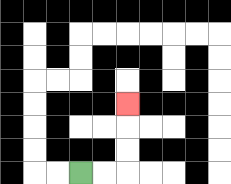{'start': '[3, 7]', 'end': '[5, 4]', 'path_directions': 'R,R,U,U,U', 'path_coordinates': '[[3, 7], [4, 7], [5, 7], [5, 6], [5, 5], [5, 4]]'}